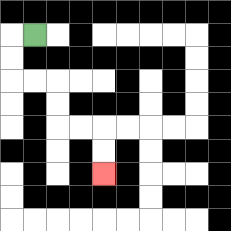{'start': '[1, 1]', 'end': '[4, 7]', 'path_directions': 'L,D,D,R,R,D,D,R,R,D,D', 'path_coordinates': '[[1, 1], [0, 1], [0, 2], [0, 3], [1, 3], [2, 3], [2, 4], [2, 5], [3, 5], [4, 5], [4, 6], [4, 7]]'}